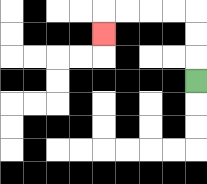{'start': '[8, 3]', 'end': '[4, 1]', 'path_directions': 'U,U,U,L,L,L,L,D', 'path_coordinates': '[[8, 3], [8, 2], [8, 1], [8, 0], [7, 0], [6, 0], [5, 0], [4, 0], [4, 1]]'}